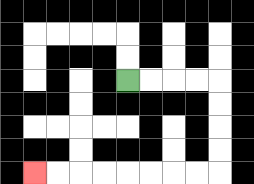{'start': '[5, 3]', 'end': '[1, 7]', 'path_directions': 'R,R,R,R,D,D,D,D,L,L,L,L,L,L,L,L', 'path_coordinates': '[[5, 3], [6, 3], [7, 3], [8, 3], [9, 3], [9, 4], [9, 5], [9, 6], [9, 7], [8, 7], [7, 7], [6, 7], [5, 7], [4, 7], [3, 7], [2, 7], [1, 7]]'}